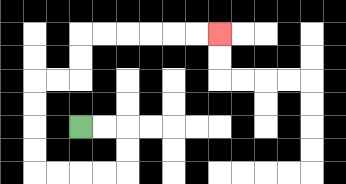{'start': '[3, 5]', 'end': '[9, 1]', 'path_directions': 'R,R,D,D,L,L,L,L,U,U,U,U,R,R,U,U,R,R,R,R,R,R', 'path_coordinates': '[[3, 5], [4, 5], [5, 5], [5, 6], [5, 7], [4, 7], [3, 7], [2, 7], [1, 7], [1, 6], [1, 5], [1, 4], [1, 3], [2, 3], [3, 3], [3, 2], [3, 1], [4, 1], [5, 1], [6, 1], [7, 1], [8, 1], [9, 1]]'}